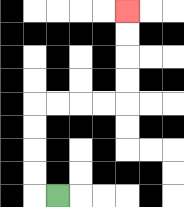{'start': '[2, 8]', 'end': '[5, 0]', 'path_directions': 'L,U,U,U,U,R,R,R,R,U,U,U,U', 'path_coordinates': '[[2, 8], [1, 8], [1, 7], [1, 6], [1, 5], [1, 4], [2, 4], [3, 4], [4, 4], [5, 4], [5, 3], [5, 2], [5, 1], [5, 0]]'}